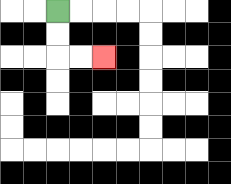{'start': '[2, 0]', 'end': '[4, 2]', 'path_directions': 'D,D,R,R', 'path_coordinates': '[[2, 0], [2, 1], [2, 2], [3, 2], [4, 2]]'}